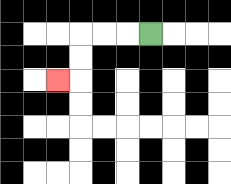{'start': '[6, 1]', 'end': '[2, 3]', 'path_directions': 'L,L,L,D,D,L', 'path_coordinates': '[[6, 1], [5, 1], [4, 1], [3, 1], [3, 2], [3, 3], [2, 3]]'}